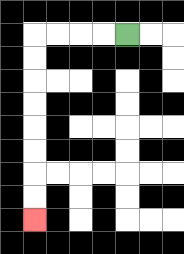{'start': '[5, 1]', 'end': '[1, 9]', 'path_directions': 'L,L,L,L,D,D,D,D,D,D,D,D', 'path_coordinates': '[[5, 1], [4, 1], [3, 1], [2, 1], [1, 1], [1, 2], [1, 3], [1, 4], [1, 5], [1, 6], [1, 7], [1, 8], [1, 9]]'}